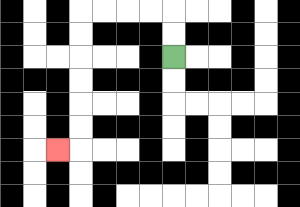{'start': '[7, 2]', 'end': '[2, 6]', 'path_directions': 'U,U,L,L,L,L,D,D,D,D,D,D,L', 'path_coordinates': '[[7, 2], [7, 1], [7, 0], [6, 0], [5, 0], [4, 0], [3, 0], [3, 1], [3, 2], [3, 3], [3, 4], [3, 5], [3, 6], [2, 6]]'}